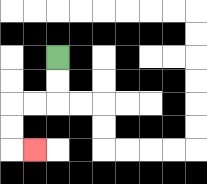{'start': '[2, 2]', 'end': '[1, 6]', 'path_directions': 'D,D,L,L,D,D,R', 'path_coordinates': '[[2, 2], [2, 3], [2, 4], [1, 4], [0, 4], [0, 5], [0, 6], [1, 6]]'}